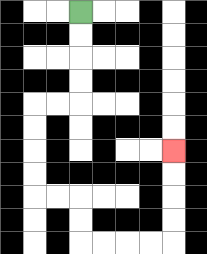{'start': '[3, 0]', 'end': '[7, 6]', 'path_directions': 'D,D,D,D,L,L,D,D,D,D,R,R,D,D,R,R,R,R,U,U,U,U', 'path_coordinates': '[[3, 0], [3, 1], [3, 2], [3, 3], [3, 4], [2, 4], [1, 4], [1, 5], [1, 6], [1, 7], [1, 8], [2, 8], [3, 8], [3, 9], [3, 10], [4, 10], [5, 10], [6, 10], [7, 10], [7, 9], [7, 8], [7, 7], [7, 6]]'}